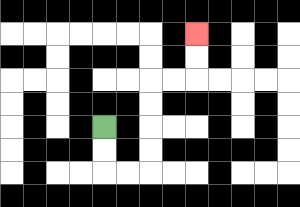{'start': '[4, 5]', 'end': '[8, 1]', 'path_directions': 'D,D,R,R,U,U,U,U,R,R,U,U', 'path_coordinates': '[[4, 5], [4, 6], [4, 7], [5, 7], [6, 7], [6, 6], [6, 5], [6, 4], [6, 3], [7, 3], [8, 3], [8, 2], [8, 1]]'}